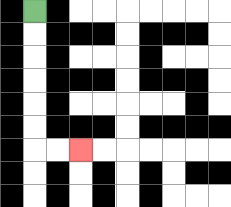{'start': '[1, 0]', 'end': '[3, 6]', 'path_directions': 'D,D,D,D,D,D,R,R', 'path_coordinates': '[[1, 0], [1, 1], [1, 2], [1, 3], [1, 4], [1, 5], [1, 6], [2, 6], [3, 6]]'}